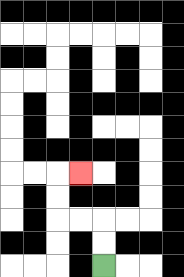{'start': '[4, 11]', 'end': '[3, 7]', 'path_directions': 'U,U,L,L,U,U,R', 'path_coordinates': '[[4, 11], [4, 10], [4, 9], [3, 9], [2, 9], [2, 8], [2, 7], [3, 7]]'}